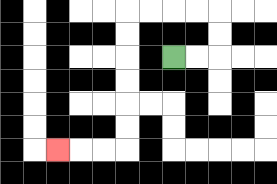{'start': '[7, 2]', 'end': '[2, 6]', 'path_directions': 'R,R,U,U,L,L,L,L,D,D,D,D,D,D,L,L,L', 'path_coordinates': '[[7, 2], [8, 2], [9, 2], [9, 1], [9, 0], [8, 0], [7, 0], [6, 0], [5, 0], [5, 1], [5, 2], [5, 3], [5, 4], [5, 5], [5, 6], [4, 6], [3, 6], [2, 6]]'}